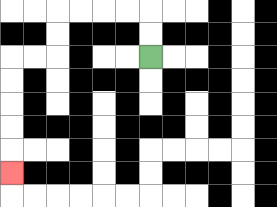{'start': '[6, 2]', 'end': '[0, 7]', 'path_directions': 'U,U,L,L,L,L,D,D,L,L,D,D,D,D,D', 'path_coordinates': '[[6, 2], [6, 1], [6, 0], [5, 0], [4, 0], [3, 0], [2, 0], [2, 1], [2, 2], [1, 2], [0, 2], [0, 3], [0, 4], [0, 5], [0, 6], [0, 7]]'}